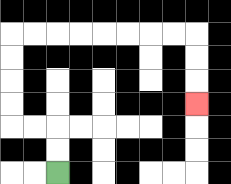{'start': '[2, 7]', 'end': '[8, 4]', 'path_directions': 'U,U,L,L,U,U,U,U,R,R,R,R,R,R,R,R,D,D,D', 'path_coordinates': '[[2, 7], [2, 6], [2, 5], [1, 5], [0, 5], [0, 4], [0, 3], [0, 2], [0, 1], [1, 1], [2, 1], [3, 1], [4, 1], [5, 1], [6, 1], [7, 1], [8, 1], [8, 2], [8, 3], [8, 4]]'}